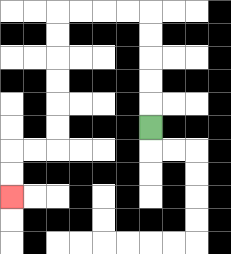{'start': '[6, 5]', 'end': '[0, 8]', 'path_directions': 'U,U,U,U,U,L,L,L,L,D,D,D,D,D,D,L,L,D,D', 'path_coordinates': '[[6, 5], [6, 4], [6, 3], [6, 2], [6, 1], [6, 0], [5, 0], [4, 0], [3, 0], [2, 0], [2, 1], [2, 2], [2, 3], [2, 4], [2, 5], [2, 6], [1, 6], [0, 6], [0, 7], [0, 8]]'}